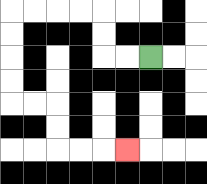{'start': '[6, 2]', 'end': '[5, 6]', 'path_directions': 'L,L,U,U,L,L,L,L,D,D,D,D,R,R,D,D,R,R,R', 'path_coordinates': '[[6, 2], [5, 2], [4, 2], [4, 1], [4, 0], [3, 0], [2, 0], [1, 0], [0, 0], [0, 1], [0, 2], [0, 3], [0, 4], [1, 4], [2, 4], [2, 5], [2, 6], [3, 6], [4, 6], [5, 6]]'}